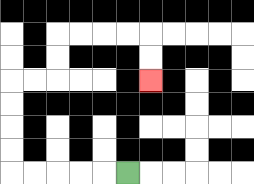{'start': '[5, 7]', 'end': '[6, 3]', 'path_directions': 'L,L,L,L,L,U,U,U,U,R,R,U,U,R,R,R,R,D,D', 'path_coordinates': '[[5, 7], [4, 7], [3, 7], [2, 7], [1, 7], [0, 7], [0, 6], [0, 5], [0, 4], [0, 3], [1, 3], [2, 3], [2, 2], [2, 1], [3, 1], [4, 1], [5, 1], [6, 1], [6, 2], [6, 3]]'}